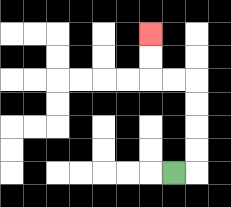{'start': '[7, 7]', 'end': '[6, 1]', 'path_directions': 'R,U,U,U,U,L,L,U,U', 'path_coordinates': '[[7, 7], [8, 7], [8, 6], [8, 5], [8, 4], [8, 3], [7, 3], [6, 3], [6, 2], [6, 1]]'}